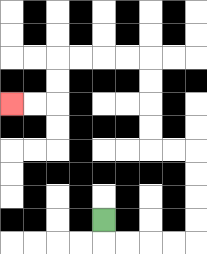{'start': '[4, 9]', 'end': '[0, 4]', 'path_directions': 'D,R,R,R,R,U,U,U,U,L,L,U,U,U,U,L,L,L,L,D,D,L,L', 'path_coordinates': '[[4, 9], [4, 10], [5, 10], [6, 10], [7, 10], [8, 10], [8, 9], [8, 8], [8, 7], [8, 6], [7, 6], [6, 6], [6, 5], [6, 4], [6, 3], [6, 2], [5, 2], [4, 2], [3, 2], [2, 2], [2, 3], [2, 4], [1, 4], [0, 4]]'}